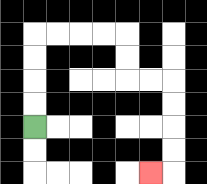{'start': '[1, 5]', 'end': '[6, 7]', 'path_directions': 'U,U,U,U,R,R,R,R,D,D,R,R,D,D,D,D,L', 'path_coordinates': '[[1, 5], [1, 4], [1, 3], [1, 2], [1, 1], [2, 1], [3, 1], [4, 1], [5, 1], [5, 2], [5, 3], [6, 3], [7, 3], [7, 4], [7, 5], [7, 6], [7, 7], [6, 7]]'}